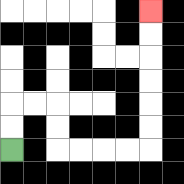{'start': '[0, 6]', 'end': '[6, 0]', 'path_directions': 'U,U,R,R,D,D,R,R,R,R,U,U,U,U,U,U', 'path_coordinates': '[[0, 6], [0, 5], [0, 4], [1, 4], [2, 4], [2, 5], [2, 6], [3, 6], [4, 6], [5, 6], [6, 6], [6, 5], [6, 4], [6, 3], [6, 2], [6, 1], [6, 0]]'}